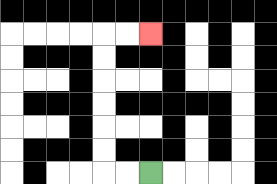{'start': '[6, 7]', 'end': '[6, 1]', 'path_directions': 'L,L,U,U,U,U,U,U,R,R', 'path_coordinates': '[[6, 7], [5, 7], [4, 7], [4, 6], [4, 5], [4, 4], [4, 3], [4, 2], [4, 1], [5, 1], [6, 1]]'}